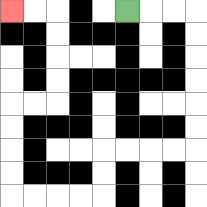{'start': '[5, 0]', 'end': '[0, 0]', 'path_directions': 'R,R,R,D,D,D,D,D,D,L,L,L,L,D,D,L,L,L,L,U,U,U,U,R,R,U,U,U,U,L,L', 'path_coordinates': '[[5, 0], [6, 0], [7, 0], [8, 0], [8, 1], [8, 2], [8, 3], [8, 4], [8, 5], [8, 6], [7, 6], [6, 6], [5, 6], [4, 6], [4, 7], [4, 8], [3, 8], [2, 8], [1, 8], [0, 8], [0, 7], [0, 6], [0, 5], [0, 4], [1, 4], [2, 4], [2, 3], [2, 2], [2, 1], [2, 0], [1, 0], [0, 0]]'}